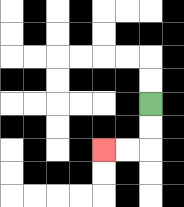{'start': '[6, 4]', 'end': '[4, 6]', 'path_directions': 'D,D,L,L', 'path_coordinates': '[[6, 4], [6, 5], [6, 6], [5, 6], [4, 6]]'}